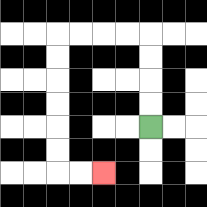{'start': '[6, 5]', 'end': '[4, 7]', 'path_directions': 'U,U,U,U,L,L,L,L,D,D,D,D,D,D,R,R', 'path_coordinates': '[[6, 5], [6, 4], [6, 3], [6, 2], [6, 1], [5, 1], [4, 1], [3, 1], [2, 1], [2, 2], [2, 3], [2, 4], [2, 5], [2, 6], [2, 7], [3, 7], [4, 7]]'}